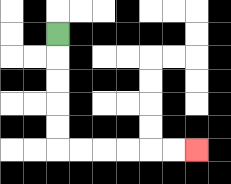{'start': '[2, 1]', 'end': '[8, 6]', 'path_directions': 'D,D,D,D,D,R,R,R,R,R,R', 'path_coordinates': '[[2, 1], [2, 2], [2, 3], [2, 4], [2, 5], [2, 6], [3, 6], [4, 6], [5, 6], [6, 6], [7, 6], [8, 6]]'}